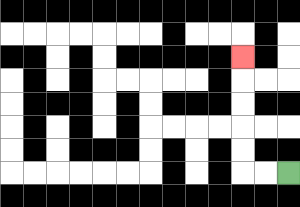{'start': '[12, 7]', 'end': '[10, 2]', 'path_directions': 'L,L,U,U,U,U,U', 'path_coordinates': '[[12, 7], [11, 7], [10, 7], [10, 6], [10, 5], [10, 4], [10, 3], [10, 2]]'}